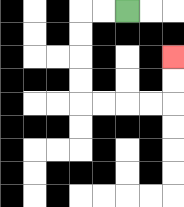{'start': '[5, 0]', 'end': '[7, 2]', 'path_directions': 'L,L,D,D,D,D,R,R,R,R,U,U', 'path_coordinates': '[[5, 0], [4, 0], [3, 0], [3, 1], [3, 2], [3, 3], [3, 4], [4, 4], [5, 4], [6, 4], [7, 4], [7, 3], [7, 2]]'}